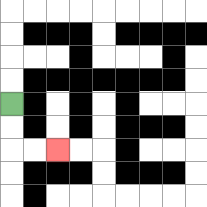{'start': '[0, 4]', 'end': '[2, 6]', 'path_directions': 'D,D,R,R', 'path_coordinates': '[[0, 4], [0, 5], [0, 6], [1, 6], [2, 6]]'}